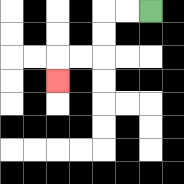{'start': '[6, 0]', 'end': '[2, 3]', 'path_directions': 'L,L,D,D,L,L,D', 'path_coordinates': '[[6, 0], [5, 0], [4, 0], [4, 1], [4, 2], [3, 2], [2, 2], [2, 3]]'}